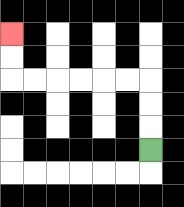{'start': '[6, 6]', 'end': '[0, 1]', 'path_directions': 'U,U,U,L,L,L,L,L,L,U,U', 'path_coordinates': '[[6, 6], [6, 5], [6, 4], [6, 3], [5, 3], [4, 3], [3, 3], [2, 3], [1, 3], [0, 3], [0, 2], [0, 1]]'}